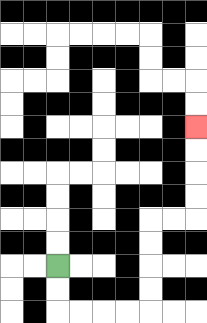{'start': '[2, 11]', 'end': '[8, 5]', 'path_directions': 'D,D,R,R,R,R,U,U,U,U,R,R,U,U,U,U', 'path_coordinates': '[[2, 11], [2, 12], [2, 13], [3, 13], [4, 13], [5, 13], [6, 13], [6, 12], [6, 11], [6, 10], [6, 9], [7, 9], [8, 9], [8, 8], [8, 7], [8, 6], [8, 5]]'}